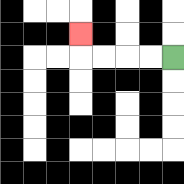{'start': '[7, 2]', 'end': '[3, 1]', 'path_directions': 'L,L,L,L,U', 'path_coordinates': '[[7, 2], [6, 2], [5, 2], [4, 2], [3, 2], [3, 1]]'}